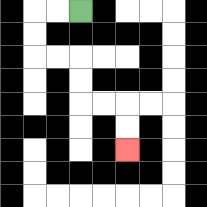{'start': '[3, 0]', 'end': '[5, 6]', 'path_directions': 'L,L,D,D,R,R,D,D,R,R,D,D', 'path_coordinates': '[[3, 0], [2, 0], [1, 0], [1, 1], [1, 2], [2, 2], [3, 2], [3, 3], [3, 4], [4, 4], [5, 4], [5, 5], [5, 6]]'}